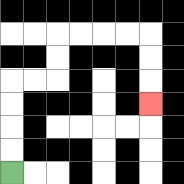{'start': '[0, 7]', 'end': '[6, 4]', 'path_directions': 'U,U,U,U,R,R,U,U,R,R,R,R,D,D,D', 'path_coordinates': '[[0, 7], [0, 6], [0, 5], [0, 4], [0, 3], [1, 3], [2, 3], [2, 2], [2, 1], [3, 1], [4, 1], [5, 1], [6, 1], [6, 2], [6, 3], [6, 4]]'}